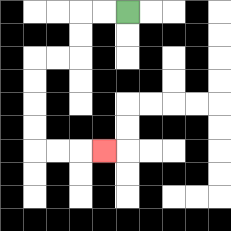{'start': '[5, 0]', 'end': '[4, 6]', 'path_directions': 'L,L,D,D,L,L,D,D,D,D,R,R,R', 'path_coordinates': '[[5, 0], [4, 0], [3, 0], [3, 1], [3, 2], [2, 2], [1, 2], [1, 3], [1, 4], [1, 5], [1, 6], [2, 6], [3, 6], [4, 6]]'}